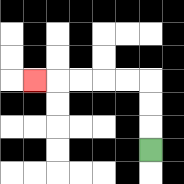{'start': '[6, 6]', 'end': '[1, 3]', 'path_directions': 'U,U,U,L,L,L,L,L', 'path_coordinates': '[[6, 6], [6, 5], [6, 4], [6, 3], [5, 3], [4, 3], [3, 3], [2, 3], [1, 3]]'}